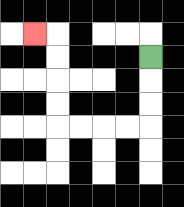{'start': '[6, 2]', 'end': '[1, 1]', 'path_directions': 'D,D,D,L,L,L,L,U,U,U,U,L', 'path_coordinates': '[[6, 2], [6, 3], [6, 4], [6, 5], [5, 5], [4, 5], [3, 5], [2, 5], [2, 4], [2, 3], [2, 2], [2, 1], [1, 1]]'}